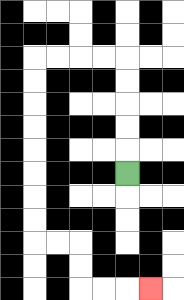{'start': '[5, 7]', 'end': '[6, 12]', 'path_directions': 'U,U,U,U,U,L,L,L,L,D,D,D,D,D,D,D,D,R,R,D,D,R,R,R', 'path_coordinates': '[[5, 7], [5, 6], [5, 5], [5, 4], [5, 3], [5, 2], [4, 2], [3, 2], [2, 2], [1, 2], [1, 3], [1, 4], [1, 5], [1, 6], [1, 7], [1, 8], [1, 9], [1, 10], [2, 10], [3, 10], [3, 11], [3, 12], [4, 12], [5, 12], [6, 12]]'}